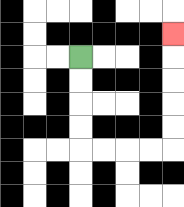{'start': '[3, 2]', 'end': '[7, 1]', 'path_directions': 'D,D,D,D,R,R,R,R,U,U,U,U,U', 'path_coordinates': '[[3, 2], [3, 3], [3, 4], [3, 5], [3, 6], [4, 6], [5, 6], [6, 6], [7, 6], [7, 5], [7, 4], [7, 3], [7, 2], [7, 1]]'}